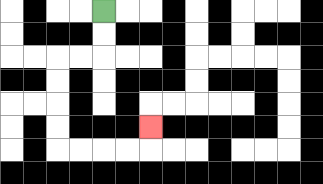{'start': '[4, 0]', 'end': '[6, 5]', 'path_directions': 'D,D,L,L,D,D,D,D,R,R,R,R,U', 'path_coordinates': '[[4, 0], [4, 1], [4, 2], [3, 2], [2, 2], [2, 3], [2, 4], [2, 5], [2, 6], [3, 6], [4, 6], [5, 6], [6, 6], [6, 5]]'}